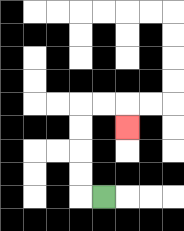{'start': '[4, 8]', 'end': '[5, 5]', 'path_directions': 'L,U,U,U,U,R,R,D', 'path_coordinates': '[[4, 8], [3, 8], [3, 7], [3, 6], [3, 5], [3, 4], [4, 4], [5, 4], [5, 5]]'}